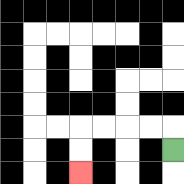{'start': '[7, 6]', 'end': '[3, 7]', 'path_directions': 'U,L,L,L,L,D,D', 'path_coordinates': '[[7, 6], [7, 5], [6, 5], [5, 5], [4, 5], [3, 5], [3, 6], [3, 7]]'}